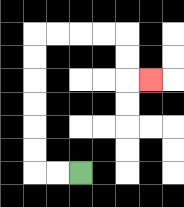{'start': '[3, 7]', 'end': '[6, 3]', 'path_directions': 'L,L,U,U,U,U,U,U,R,R,R,R,D,D,R', 'path_coordinates': '[[3, 7], [2, 7], [1, 7], [1, 6], [1, 5], [1, 4], [1, 3], [1, 2], [1, 1], [2, 1], [3, 1], [4, 1], [5, 1], [5, 2], [5, 3], [6, 3]]'}